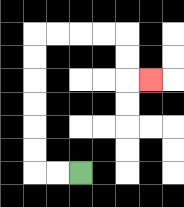{'start': '[3, 7]', 'end': '[6, 3]', 'path_directions': 'L,L,U,U,U,U,U,U,R,R,R,R,D,D,R', 'path_coordinates': '[[3, 7], [2, 7], [1, 7], [1, 6], [1, 5], [1, 4], [1, 3], [1, 2], [1, 1], [2, 1], [3, 1], [4, 1], [5, 1], [5, 2], [5, 3], [6, 3]]'}